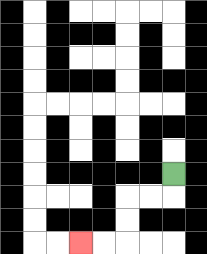{'start': '[7, 7]', 'end': '[3, 10]', 'path_directions': 'D,L,L,D,D,L,L', 'path_coordinates': '[[7, 7], [7, 8], [6, 8], [5, 8], [5, 9], [5, 10], [4, 10], [3, 10]]'}